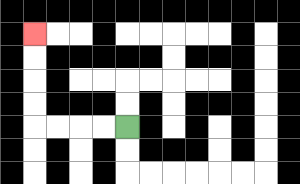{'start': '[5, 5]', 'end': '[1, 1]', 'path_directions': 'L,L,L,L,U,U,U,U', 'path_coordinates': '[[5, 5], [4, 5], [3, 5], [2, 5], [1, 5], [1, 4], [1, 3], [1, 2], [1, 1]]'}